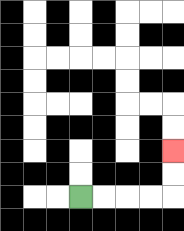{'start': '[3, 8]', 'end': '[7, 6]', 'path_directions': 'R,R,R,R,U,U', 'path_coordinates': '[[3, 8], [4, 8], [5, 8], [6, 8], [7, 8], [7, 7], [7, 6]]'}